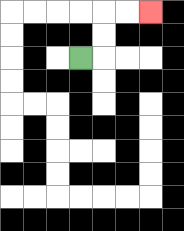{'start': '[3, 2]', 'end': '[6, 0]', 'path_directions': 'R,U,U,R,R', 'path_coordinates': '[[3, 2], [4, 2], [4, 1], [4, 0], [5, 0], [6, 0]]'}